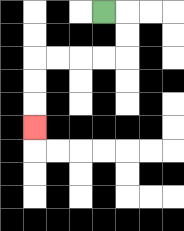{'start': '[4, 0]', 'end': '[1, 5]', 'path_directions': 'R,D,D,L,L,L,L,D,D,D', 'path_coordinates': '[[4, 0], [5, 0], [5, 1], [5, 2], [4, 2], [3, 2], [2, 2], [1, 2], [1, 3], [1, 4], [1, 5]]'}